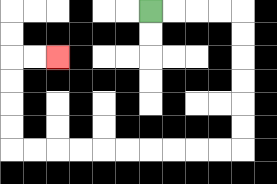{'start': '[6, 0]', 'end': '[2, 2]', 'path_directions': 'R,R,R,R,D,D,D,D,D,D,L,L,L,L,L,L,L,L,L,L,U,U,U,U,R,R', 'path_coordinates': '[[6, 0], [7, 0], [8, 0], [9, 0], [10, 0], [10, 1], [10, 2], [10, 3], [10, 4], [10, 5], [10, 6], [9, 6], [8, 6], [7, 6], [6, 6], [5, 6], [4, 6], [3, 6], [2, 6], [1, 6], [0, 6], [0, 5], [0, 4], [0, 3], [0, 2], [1, 2], [2, 2]]'}